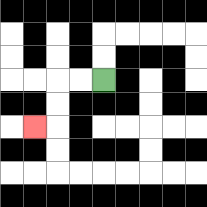{'start': '[4, 3]', 'end': '[1, 5]', 'path_directions': 'L,L,D,D,L', 'path_coordinates': '[[4, 3], [3, 3], [2, 3], [2, 4], [2, 5], [1, 5]]'}